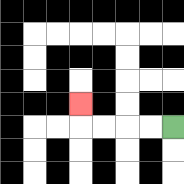{'start': '[7, 5]', 'end': '[3, 4]', 'path_directions': 'L,L,L,L,U', 'path_coordinates': '[[7, 5], [6, 5], [5, 5], [4, 5], [3, 5], [3, 4]]'}